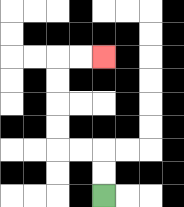{'start': '[4, 8]', 'end': '[4, 2]', 'path_directions': 'U,U,L,L,U,U,U,U,R,R', 'path_coordinates': '[[4, 8], [4, 7], [4, 6], [3, 6], [2, 6], [2, 5], [2, 4], [2, 3], [2, 2], [3, 2], [4, 2]]'}